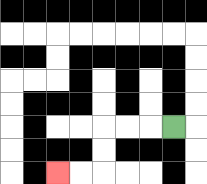{'start': '[7, 5]', 'end': '[2, 7]', 'path_directions': 'L,L,L,D,D,L,L', 'path_coordinates': '[[7, 5], [6, 5], [5, 5], [4, 5], [4, 6], [4, 7], [3, 7], [2, 7]]'}